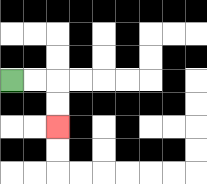{'start': '[0, 3]', 'end': '[2, 5]', 'path_directions': 'R,R,D,D', 'path_coordinates': '[[0, 3], [1, 3], [2, 3], [2, 4], [2, 5]]'}